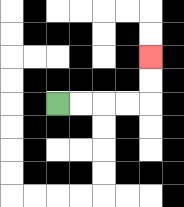{'start': '[2, 4]', 'end': '[6, 2]', 'path_directions': 'R,R,R,R,U,U', 'path_coordinates': '[[2, 4], [3, 4], [4, 4], [5, 4], [6, 4], [6, 3], [6, 2]]'}